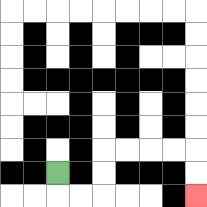{'start': '[2, 7]', 'end': '[8, 8]', 'path_directions': 'D,R,R,U,U,R,R,R,R,D,D', 'path_coordinates': '[[2, 7], [2, 8], [3, 8], [4, 8], [4, 7], [4, 6], [5, 6], [6, 6], [7, 6], [8, 6], [8, 7], [8, 8]]'}